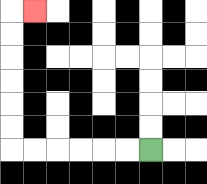{'start': '[6, 6]', 'end': '[1, 0]', 'path_directions': 'L,L,L,L,L,L,U,U,U,U,U,U,R', 'path_coordinates': '[[6, 6], [5, 6], [4, 6], [3, 6], [2, 6], [1, 6], [0, 6], [0, 5], [0, 4], [0, 3], [0, 2], [0, 1], [0, 0], [1, 0]]'}